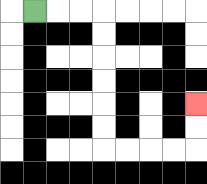{'start': '[1, 0]', 'end': '[8, 4]', 'path_directions': 'R,R,R,D,D,D,D,D,D,R,R,R,R,U,U', 'path_coordinates': '[[1, 0], [2, 0], [3, 0], [4, 0], [4, 1], [4, 2], [4, 3], [4, 4], [4, 5], [4, 6], [5, 6], [6, 6], [7, 6], [8, 6], [8, 5], [8, 4]]'}